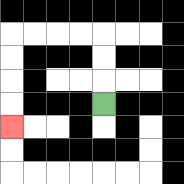{'start': '[4, 4]', 'end': '[0, 5]', 'path_directions': 'U,U,U,L,L,L,L,D,D,D,D', 'path_coordinates': '[[4, 4], [4, 3], [4, 2], [4, 1], [3, 1], [2, 1], [1, 1], [0, 1], [0, 2], [0, 3], [0, 4], [0, 5]]'}